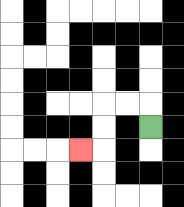{'start': '[6, 5]', 'end': '[3, 6]', 'path_directions': 'U,L,L,D,D,L', 'path_coordinates': '[[6, 5], [6, 4], [5, 4], [4, 4], [4, 5], [4, 6], [3, 6]]'}